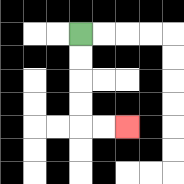{'start': '[3, 1]', 'end': '[5, 5]', 'path_directions': 'D,D,D,D,R,R', 'path_coordinates': '[[3, 1], [3, 2], [3, 3], [3, 4], [3, 5], [4, 5], [5, 5]]'}